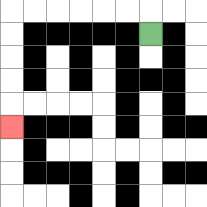{'start': '[6, 1]', 'end': '[0, 5]', 'path_directions': 'U,L,L,L,L,L,L,D,D,D,D,D', 'path_coordinates': '[[6, 1], [6, 0], [5, 0], [4, 0], [3, 0], [2, 0], [1, 0], [0, 0], [0, 1], [0, 2], [0, 3], [0, 4], [0, 5]]'}